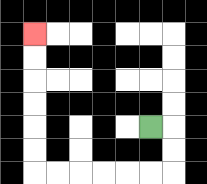{'start': '[6, 5]', 'end': '[1, 1]', 'path_directions': 'R,D,D,L,L,L,L,L,L,U,U,U,U,U,U', 'path_coordinates': '[[6, 5], [7, 5], [7, 6], [7, 7], [6, 7], [5, 7], [4, 7], [3, 7], [2, 7], [1, 7], [1, 6], [1, 5], [1, 4], [1, 3], [1, 2], [1, 1]]'}